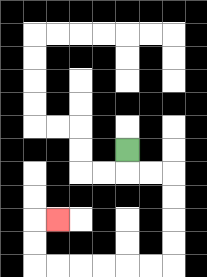{'start': '[5, 6]', 'end': '[2, 9]', 'path_directions': 'D,R,R,D,D,D,D,L,L,L,L,L,L,U,U,R', 'path_coordinates': '[[5, 6], [5, 7], [6, 7], [7, 7], [7, 8], [7, 9], [7, 10], [7, 11], [6, 11], [5, 11], [4, 11], [3, 11], [2, 11], [1, 11], [1, 10], [1, 9], [2, 9]]'}